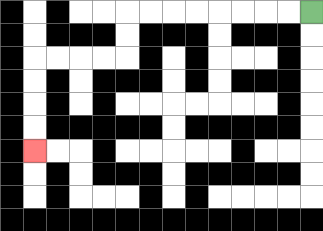{'start': '[13, 0]', 'end': '[1, 6]', 'path_directions': 'L,L,L,L,L,L,L,L,D,D,L,L,L,L,D,D,D,D', 'path_coordinates': '[[13, 0], [12, 0], [11, 0], [10, 0], [9, 0], [8, 0], [7, 0], [6, 0], [5, 0], [5, 1], [5, 2], [4, 2], [3, 2], [2, 2], [1, 2], [1, 3], [1, 4], [1, 5], [1, 6]]'}